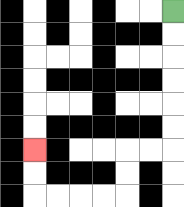{'start': '[7, 0]', 'end': '[1, 6]', 'path_directions': 'D,D,D,D,D,D,L,L,D,D,L,L,L,L,U,U', 'path_coordinates': '[[7, 0], [7, 1], [7, 2], [7, 3], [7, 4], [7, 5], [7, 6], [6, 6], [5, 6], [5, 7], [5, 8], [4, 8], [3, 8], [2, 8], [1, 8], [1, 7], [1, 6]]'}